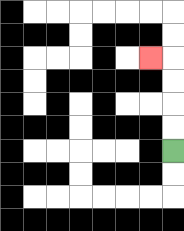{'start': '[7, 6]', 'end': '[6, 2]', 'path_directions': 'U,U,U,U,L', 'path_coordinates': '[[7, 6], [7, 5], [7, 4], [7, 3], [7, 2], [6, 2]]'}